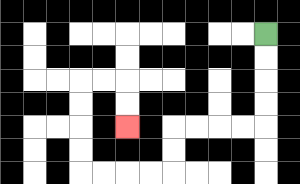{'start': '[11, 1]', 'end': '[5, 5]', 'path_directions': 'D,D,D,D,L,L,L,L,D,D,L,L,L,L,U,U,U,U,R,R,D,D', 'path_coordinates': '[[11, 1], [11, 2], [11, 3], [11, 4], [11, 5], [10, 5], [9, 5], [8, 5], [7, 5], [7, 6], [7, 7], [6, 7], [5, 7], [4, 7], [3, 7], [3, 6], [3, 5], [3, 4], [3, 3], [4, 3], [5, 3], [5, 4], [5, 5]]'}